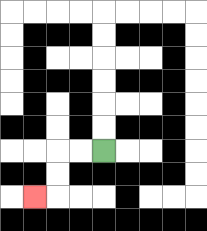{'start': '[4, 6]', 'end': '[1, 8]', 'path_directions': 'L,L,D,D,L', 'path_coordinates': '[[4, 6], [3, 6], [2, 6], [2, 7], [2, 8], [1, 8]]'}